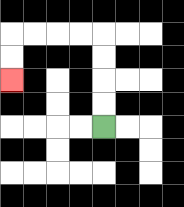{'start': '[4, 5]', 'end': '[0, 3]', 'path_directions': 'U,U,U,U,L,L,L,L,D,D', 'path_coordinates': '[[4, 5], [4, 4], [4, 3], [4, 2], [4, 1], [3, 1], [2, 1], [1, 1], [0, 1], [0, 2], [0, 3]]'}